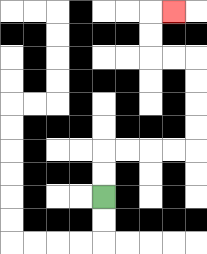{'start': '[4, 8]', 'end': '[7, 0]', 'path_directions': 'U,U,R,R,R,R,U,U,U,U,L,L,U,U,R', 'path_coordinates': '[[4, 8], [4, 7], [4, 6], [5, 6], [6, 6], [7, 6], [8, 6], [8, 5], [8, 4], [8, 3], [8, 2], [7, 2], [6, 2], [6, 1], [6, 0], [7, 0]]'}